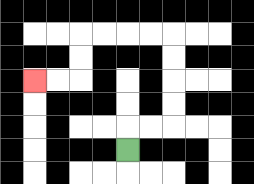{'start': '[5, 6]', 'end': '[1, 3]', 'path_directions': 'U,R,R,U,U,U,U,L,L,L,L,D,D,L,L', 'path_coordinates': '[[5, 6], [5, 5], [6, 5], [7, 5], [7, 4], [7, 3], [7, 2], [7, 1], [6, 1], [5, 1], [4, 1], [3, 1], [3, 2], [3, 3], [2, 3], [1, 3]]'}